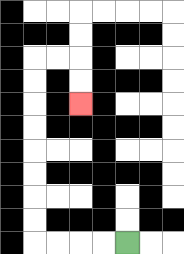{'start': '[5, 10]', 'end': '[3, 4]', 'path_directions': 'L,L,L,L,U,U,U,U,U,U,U,U,R,R,D,D', 'path_coordinates': '[[5, 10], [4, 10], [3, 10], [2, 10], [1, 10], [1, 9], [1, 8], [1, 7], [1, 6], [1, 5], [1, 4], [1, 3], [1, 2], [2, 2], [3, 2], [3, 3], [3, 4]]'}